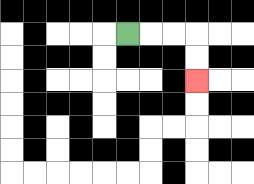{'start': '[5, 1]', 'end': '[8, 3]', 'path_directions': 'R,R,R,D,D', 'path_coordinates': '[[5, 1], [6, 1], [7, 1], [8, 1], [8, 2], [8, 3]]'}